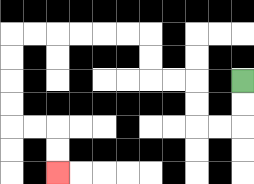{'start': '[10, 3]', 'end': '[2, 7]', 'path_directions': 'D,D,L,L,U,U,L,L,U,U,L,L,L,L,L,L,D,D,D,D,R,R,D,D', 'path_coordinates': '[[10, 3], [10, 4], [10, 5], [9, 5], [8, 5], [8, 4], [8, 3], [7, 3], [6, 3], [6, 2], [6, 1], [5, 1], [4, 1], [3, 1], [2, 1], [1, 1], [0, 1], [0, 2], [0, 3], [0, 4], [0, 5], [1, 5], [2, 5], [2, 6], [2, 7]]'}